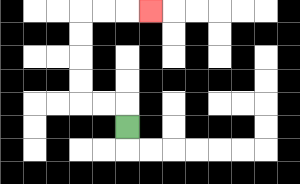{'start': '[5, 5]', 'end': '[6, 0]', 'path_directions': 'U,L,L,U,U,U,U,R,R,R', 'path_coordinates': '[[5, 5], [5, 4], [4, 4], [3, 4], [3, 3], [3, 2], [3, 1], [3, 0], [4, 0], [5, 0], [6, 0]]'}